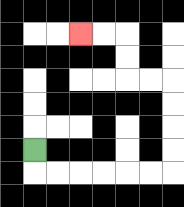{'start': '[1, 6]', 'end': '[3, 1]', 'path_directions': 'D,R,R,R,R,R,R,U,U,U,U,L,L,U,U,L,L', 'path_coordinates': '[[1, 6], [1, 7], [2, 7], [3, 7], [4, 7], [5, 7], [6, 7], [7, 7], [7, 6], [7, 5], [7, 4], [7, 3], [6, 3], [5, 3], [5, 2], [5, 1], [4, 1], [3, 1]]'}